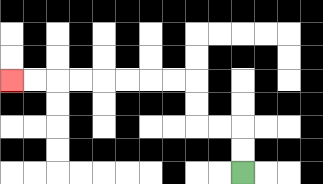{'start': '[10, 7]', 'end': '[0, 3]', 'path_directions': 'U,U,L,L,U,U,L,L,L,L,L,L,L,L', 'path_coordinates': '[[10, 7], [10, 6], [10, 5], [9, 5], [8, 5], [8, 4], [8, 3], [7, 3], [6, 3], [5, 3], [4, 3], [3, 3], [2, 3], [1, 3], [0, 3]]'}